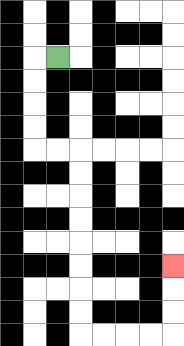{'start': '[2, 2]', 'end': '[7, 11]', 'path_directions': 'L,D,D,D,D,R,R,D,D,D,D,D,D,D,D,R,R,R,R,U,U,U', 'path_coordinates': '[[2, 2], [1, 2], [1, 3], [1, 4], [1, 5], [1, 6], [2, 6], [3, 6], [3, 7], [3, 8], [3, 9], [3, 10], [3, 11], [3, 12], [3, 13], [3, 14], [4, 14], [5, 14], [6, 14], [7, 14], [7, 13], [7, 12], [7, 11]]'}